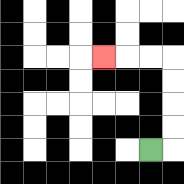{'start': '[6, 6]', 'end': '[4, 2]', 'path_directions': 'R,U,U,U,U,L,L,L', 'path_coordinates': '[[6, 6], [7, 6], [7, 5], [7, 4], [7, 3], [7, 2], [6, 2], [5, 2], [4, 2]]'}